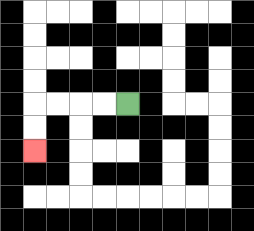{'start': '[5, 4]', 'end': '[1, 6]', 'path_directions': 'L,L,L,L,D,D', 'path_coordinates': '[[5, 4], [4, 4], [3, 4], [2, 4], [1, 4], [1, 5], [1, 6]]'}